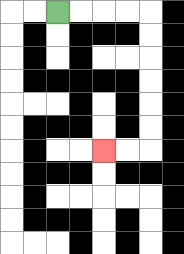{'start': '[2, 0]', 'end': '[4, 6]', 'path_directions': 'R,R,R,R,D,D,D,D,D,D,L,L', 'path_coordinates': '[[2, 0], [3, 0], [4, 0], [5, 0], [6, 0], [6, 1], [6, 2], [6, 3], [6, 4], [6, 5], [6, 6], [5, 6], [4, 6]]'}